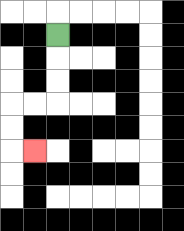{'start': '[2, 1]', 'end': '[1, 6]', 'path_directions': 'D,D,D,L,L,D,D,R', 'path_coordinates': '[[2, 1], [2, 2], [2, 3], [2, 4], [1, 4], [0, 4], [0, 5], [0, 6], [1, 6]]'}